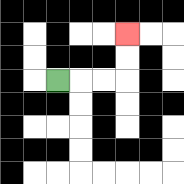{'start': '[2, 3]', 'end': '[5, 1]', 'path_directions': 'R,R,R,U,U', 'path_coordinates': '[[2, 3], [3, 3], [4, 3], [5, 3], [5, 2], [5, 1]]'}